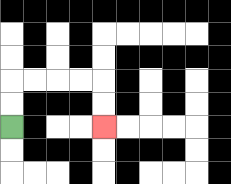{'start': '[0, 5]', 'end': '[4, 5]', 'path_directions': 'U,U,R,R,R,R,D,D', 'path_coordinates': '[[0, 5], [0, 4], [0, 3], [1, 3], [2, 3], [3, 3], [4, 3], [4, 4], [4, 5]]'}